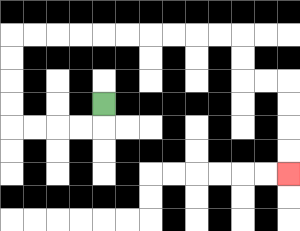{'start': '[4, 4]', 'end': '[12, 7]', 'path_directions': 'D,L,L,L,L,U,U,U,U,R,R,R,R,R,R,R,R,R,R,D,D,R,R,D,D,D,D', 'path_coordinates': '[[4, 4], [4, 5], [3, 5], [2, 5], [1, 5], [0, 5], [0, 4], [0, 3], [0, 2], [0, 1], [1, 1], [2, 1], [3, 1], [4, 1], [5, 1], [6, 1], [7, 1], [8, 1], [9, 1], [10, 1], [10, 2], [10, 3], [11, 3], [12, 3], [12, 4], [12, 5], [12, 6], [12, 7]]'}